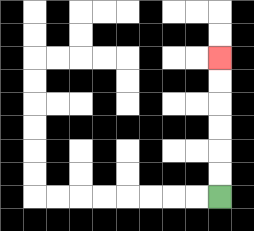{'start': '[9, 8]', 'end': '[9, 2]', 'path_directions': 'U,U,U,U,U,U', 'path_coordinates': '[[9, 8], [9, 7], [9, 6], [9, 5], [9, 4], [9, 3], [9, 2]]'}